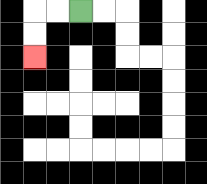{'start': '[3, 0]', 'end': '[1, 2]', 'path_directions': 'L,L,D,D', 'path_coordinates': '[[3, 0], [2, 0], [1, 0], [1, 1], [1, 2]]'}